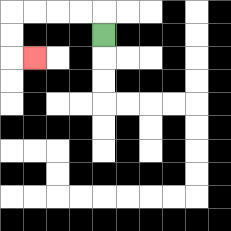{'start': '[4, 1]', 'end': '[1, 2]', 'path_directions': 'U,L,L,L,L,D,D,R', 'path_coordinates': '[[4, 1], [4, 0], [3, 0], [2, 0], [1, 0], [0, 0], [0, 1], [0, 2], [1, 2]]'}